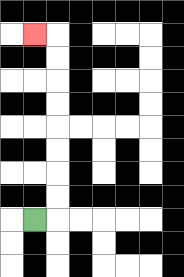{'start': '[1, 9]', 'end': '[1, 1]', 'path_directions': 'R,U,U,U,U,U,U,U,U,L', 'path_coordinates': '[[1, 9], [2, 9], [2, 8], [2, 7], [2, 6], [2, 5], [2, 4], [2, 3], [2, 2], [2, 1], [1, 1]]'}